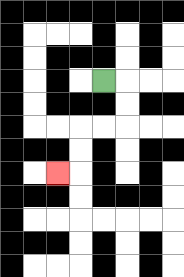{'start': '[4, 3]', 'end': '[2, 7]', 'path_directions': 'R,D,D,L,L,D,D,L', 'path_coordinates': '[[4, 3], [5, 3], [5, 4], [5, 5], [4, 5], [3, 5], [3, 6], [3, 7], [2, 7]]'}